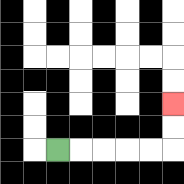{'start': '[2, 6]', 'end': '[7, 4]', 'path_directions': 'R,R,R,R,R,U,U', 'path_coordinates': '[[2, 6], [3, 6], [4, 6], [5, 6], [6, 6], [7, 6], [7, 5], [7, 4]]'}